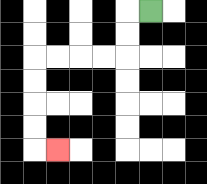{'start': '[6, 0]', 'end': '[2, 6]', 'path_directions': 'L,D,D,L,L,L,L,D,D,D,D,R', 'path_coordinates': '[[6, 0], [5, 0], [5, 1], [5, 2], [4, 2], [3, 2], [2, 2], [1, 2], [1, 3], [1, 4], [1, 5], [1, 6], [2, 6]]'}